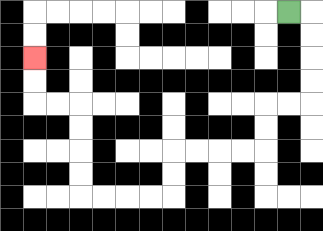{'start': '[12, 0]', 'end': '[1, 2]', 'path_directions': 'R,D,D,D,D,L,L,D,D,L,L,L,L,D,D,L,L,L,L,U,U,U,U,L,L,U,U', 'path_coordinates': '[[12, 0], [13, 0], [13, 1], [13, 2], [13, 3], [13, 4], [12, 4], [11, 4], [11, 5], [11, 6], [10, 6], [9, 6], [8, 6], [7, 6], [7, 7], [7, 8], [6, 8], [5, 8], [4, 8], [3, 8], [3, 7], [3, 6], [3, 5], [3, 4], [2, 4], [1, 4], [1, 3], [1, 2]]'}